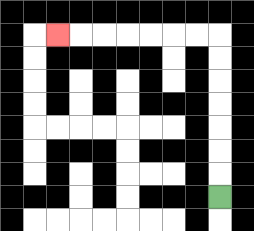{'start': '[9, 8]', 'end': '[2, 1]', 'path_directions': 'U,U,U,U,U,U,U,L,L,L,L,L,L,L', 'path_coordinates': '[[9, 8], [9, 7], [9, 6], [9, 5], [9, 4], [9, 3], [9, 2], [9, 1], [8, 1], [7, 1], [6, 1], [5, 1], [4, 1], [3, 1], [2, 1]]'}